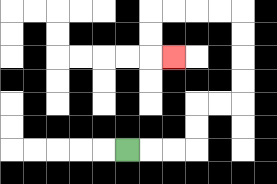{'start': '[5, 6]', 'end': '[7, 2]', 'path_directions': 'R,R,R,U,U,R,R,U,U,U,U,L,L,L,L,D,D,R', 'path_coordinates': '[[5, 6], [6, 6], [7, 6], [8, 6], [8, 5], [8, 4], [9, 4], [10, 4], [10, 3], [10, 2], [10, 1], [10, 0], [9, 0], [8, 0], [7, 0], [6, 0], [6, 1], [6, 2], [7, 2]]'}